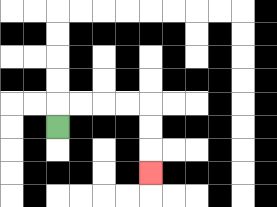{'start': '[2, 5]', 'end': '[6, 7]', 'path_directions': 'U,R,R,R,R,D,D,D', 'path_coordinates': '[[2, 5], [2, 4], [3, 4], [4, 4], [5, 4], [6, 4], [6, 5], [6, 6], [6, 7]]'}